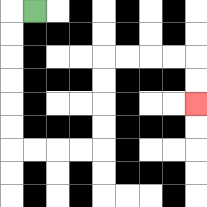{'start': '[1, 0]', 'end': '[8, 4]', 'path_directions': 'L,D,D,D,D,D,D,R,R,R,R,U,U,U,U,R,R,R,R,D,D', 'path_coordinates': '[[1, 0], [0, 0], [0, 1], [0, 2], [0, 3], [0, 4], [0, 5], [0, 6], [1, 6], [2, 6], [3, 6], [4, 6], [4, 5], [4, 4], [4, 3], [4, 2], [5, 2], [6, 2], [7, 2], [8, 2], [8, 3], [8, 4]]'}